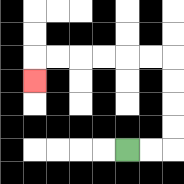{'start': '[5, 6]', 'end': '[1, 3]', 'path_directions': 'R,R,U,U,U,U,L,L,L,L,L,L,D', 'path_coordinates': '[[5, 6], [6, 6], [7, 6], [7, 5], [7, 4], [7, 3], [7, 2], [6, 2], [5, 2], [4, 2], [3, 2], [2, 2], [1, 2], [1, 3]]'}